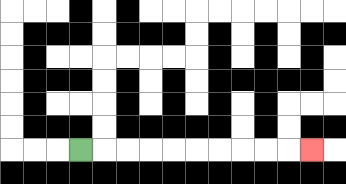{'start': '[3, 6]', 'end': '[13, 6]', 'path_directions': 'R,R,R,R,R,R,R,R,R,R', 'path_coordinates': '[[3, 6], [4, 6], [5, 6], [6, 6], [7, 6], [8, 6], [9, 6], [10, 6], [11, 6], [12, 6], [13, 6]]'}